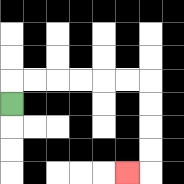{'start': '[0, 4]', 'end': '[5, 7]', 'path_directions': 'U,R,R,R,R,R,R,D,D,D,D,L', 'path_coordinates': '[[0, 4], [0, 3], [1, 3], [2, 3], [3, 3], [4, 3], [5, 3], [6, 3], [6, 4], [6, 5], [6, 6], [6, 7], [5, 7]]'}